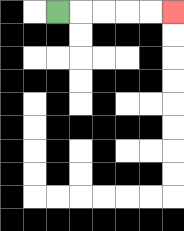{'start': '[2, 0]', 'end': '[7, 0]', 'path_directions': 'R,R,R,R,R', 'path_coordinates': '[[2, 0], [3, 0], [4, 0], [5, 0], [6, 0], [7, 0]]'}